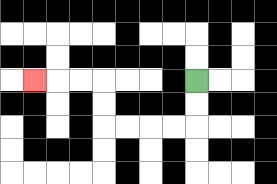{'start': '[8, 3]', 'end': '[1, 3]', 'path_directions': 'D,D,L,L,L,L,U,U,L,L,L', 'path_coordinates': '[[8, 3], [8, 4], [8, 5], [7, 5], [6, 5], [5, 5], [4, 5], [4, 4], [4, 3], [3, 3], [2, 3], [1, 3]]'}